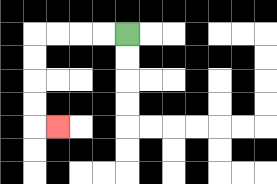{'start': '[5, 1]', 'end': '[2, 5]', 'path_directions': 'L,L,L,L,D,D,D,D,R', 'path_coordinates': '[[5, 1], [4, 1], [3, 1], [2, 1], [1, 1], [1, 2], [1, 3], [1, 4], [1, 5], [2, 5]]'}